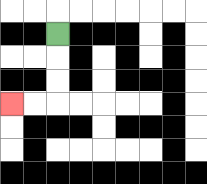{'start': '[2, 1]', 'end': '[0, 4]', 'path_directions': 'D,D,D,L,L', 'path_coordinates': '[[2, 1], [2, 2], [2, 3], [2, 4], [1, 4], [0, 4]]'}